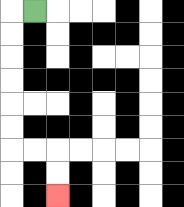{'start': '[1, 0]', 'end': '[2, 8]', 'path_directions': 'L,D,D,D,D,D,D,R,R,D,D', 'path_coordinates': '[[1, 0], [0, 0], [0, 1], [0, 2], [0, 3], [0, 4], [0, 5], [0, 6], [1, 6], [2, 6], [2, 7], [2, 8]]'}